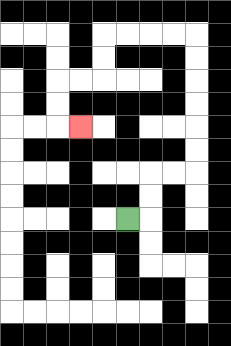{'start': '[5, 9]', 'end': '[3, 5]', 'path_directions': 'R,U,U,R,R,U,U,U,U,U,U,L,L,L,L,D,D,L,L,D,D,R', 'path_coordinates': '[[5, 9], [6, 9], [6, 8], [6, 7], [7, 7], [8, 7], [8, 6], [8, 5], [8, 4], [8, 3], [8, 2], [8, 1], [7, 1], [6, 1], [5, 1], [4, 1], [4, 2], [4, 3], [3, 3], [2, 3], [2, 4], [2, 5], [3, 5]]'}